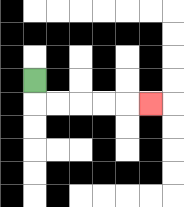{'start': '[1, 3]', 'end': '[6, 4]', 'path_directions': 'D,R,R,R,R,R', 'path_coordinates': '[[1, 3], [1, 4], [2, 4], [3, 4], [4, 4], [5, 4], [6, 4]]'}